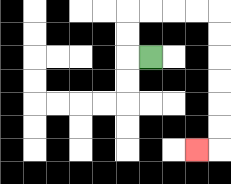{'start': '[6, 2]', 'end': '[8, 6]', 'path_directions': 'L,U,U,R,R,R,R,D,D,D,D,D,D,L', 'path_coordinates': '[[6, 2], [5, 2], [5, 1], [5, 0], [6, 0], [7, 0], [8, 0], [9, 0], [9, 1], [9, 2], [9, 3], [9, 4], [9, 5], [9, 6], [8, 6]]'}